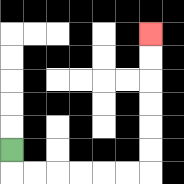{'start': '[0, 6]', 'end': '[6, 1]', 'path_directions': 'D,R,R,R,R,R,R,U,U,U,U,U,U', 'path_coordinates': '[[0, 6], [0, 7], [1, 7], [2, 7], [3, 7], [4, 7], [5, 7], [6, 7], [6, 6], [6, 5], [6, 4], [6, 3], [6, 2], [6, 1]]'}